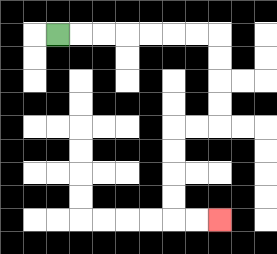{'start': '[2, 1]', 'end': '[9, 9]', 'path_directions': 'R,R,R,R,R,R,R,D,D,D,D,L,L,D,D,D,D,R,R', 'path_coordinates': '[[2, 1], [3, 1], [4, 1], [5, 1], [6, 1], [7, 1], [8, 1], [9, 1], [9, 2], [9, 3], [9, 4], [9, 5], [8, 5], [7, 5], [7, 6], [7, 7], [7, 8], [7, 9], [8, 9], [9, 9]]'}